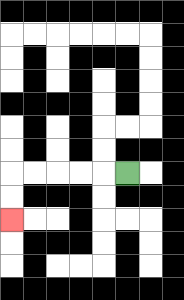{'start': '[5, 7]', 'end': '[0, 9]', 'path_directions': 'L,L,L,L,L,D,D', 'path_coordinates': '[[5, 7], [4, 7], [3, 7], [2, 7], [1, 7], [0, 7], [0, 8], [0, 9]]'}